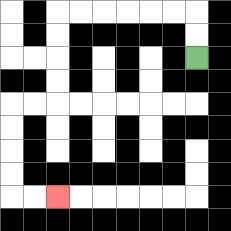{'start': '[8, 2]', 'end': '[2, 8]', 'path_directions': 'U,U,L,L,L,L,L,L,D,D,D,D,L,L,D,D,D,D,R,R', 'path_coordinates': '[[8, 2], [8, 1], [8, 0], [7, 0], [6, 0], [5, 0], [4, 0], [3, 0], [2, 0], [2, 1], [2, 2], [2, 3], [2, 4], [1, 4], [0, 4], [0, 5], [0, 6], [0, 7], [0, 8], [1, 8], [2, 8]]'}